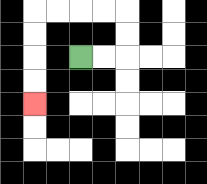{'start': '[3, 2]', 'end': '[1, 4]', 'path_directions': 'R,R,U,U,L,L,L,L,D,D,D,D', 'path_coordinates': '[[3, 2], [4, 2], [5, 2], [5, 1], [5, 0], [4, 0], [3, 0], [2, 0], [1, 0], [1, 1], [1, 2], [1, 3], [1, 4]]'}